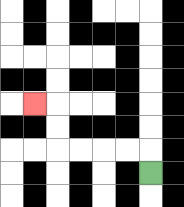{'start': '[6, 7]', 'end': '[1, 4]', 'path_directions': 'U,L,L,L,L,U,U,L', 'path_coordinates': '[[6, 7], [6, 6], [5, 6], [4, 6], [3, 6], [2, 6], [2, 5], [2, 4], [1, 4]]'}